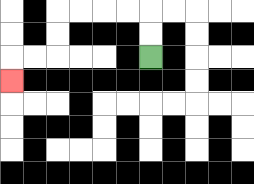{'start': '[6, 2]', 'end': '[0, 3]', 'path_directions': 'U,U,L,L,L,L,D,D,L,L,D', 'path_coordinates': '[[6, 2], [6, 1], [6, 0], [5, 0], [4, 0], [3, 0], [2, 0], [2, 1], [2, 2], [1, 2], [0, 2], [0, 3]]'}